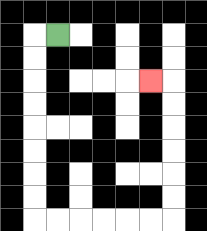{'start': '[2, 1]', 'end': '[6, 3]', 'path_directions': 'L,D,D,D,D,D,D,D,D,R,R,R,R,R,R,U,U,U,U,U,U,L', 'path_coordinates': '[[2, 1], [1, 1], [1, 2], [1, 3], [1, 4], [1, 5], [1, 6], [1, 7], [1, 8], [1, 9], [2, 9], [3, 9], [4, 9], [5, 9], [6, 9], [7, 9], [7, 8], [7, 7], [7, 6], [7, 5], [7, 4], [7, 3], [6, 3]]'}